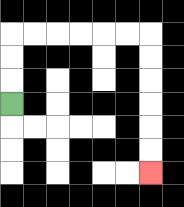{'start': '[0, 4]', 'end': '[6, 7]', 'path_directions': 'U,U,U,R,R,R,R,R,R,D,D,D,D,D,D', 'path_coordinates': '[[0, 4], [0, 3], [0, 2], [0, 1], [1, 1], [2, 1], [3, 1], [4, 1], [5, 1], [6, 1], [6, 2], [6, 3], [6, 4], [6, 5], [6, 6], [6, 7]]'}